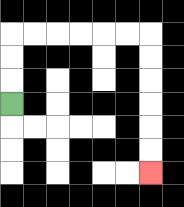{'start': '[0, 4]', 'end': '[6, 7]', 'path_directions': 'U,U,U,R,R,R,R,R,R,D,D,D,D,D,D', 'path_coordinates': '[[0, 4], [0, 3], [0, 2], [0, 1], [1, 1], [2, 1], [3, 1], [4, 1], [5, 1], [6, 1], [6, 2], [6, 3], [6, 4], [6, 5], [6, 6], [6, 7]]'}